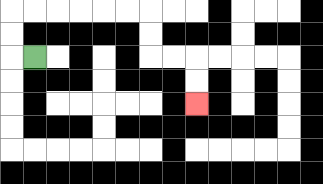{'start': '[1, 2]', 'end': '[8, 4]', 'path_directions': 'L,U,U,R,R,R,R,R,R,D,D,R,R,D,D', 'path_coordinates': '[[1, 2], [0, 2], [0, 1], [0, 0], [1, 0], [2, 0], [3, 0], [4, 0], [5, 0], [6, 0], [6, 1], [6, 2], [7, 2], [8, 2], [8, 3], [8, 4]]'}